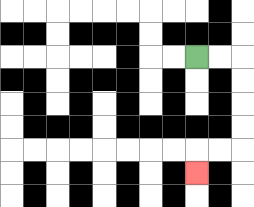{'start': '[8, 2]', 'end': '[8, 7]', 'path_directions': 'R,R,D,D,D,D,L,L,D', 'path_coordinates': '[[8, 2], [9, 2], [10, 2], [10, 3], [10, 4], [10, 5], [10, 6], [9, 6], [8, 6], [8, 7]]'}